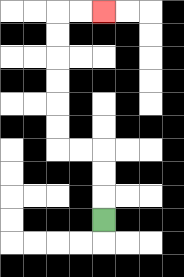{'start': '[4, 9]', 'end': '[4, 0]', 'path_directions': 'U,U,U,L,L,U,U,U,U,U,U,R,R', 'path_coordinates': '[[4, 9], [4, 8], [4, 7], [4, 6], [3, 6], [2, 6], [2, 5], [2, 4], [2, 3], [2, 2], [2, 1], [2, 0], [3, 0], [4, 0]]'}